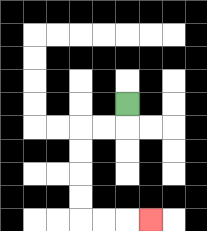{'start': '[5, 4]', 'end': '[6, 9]', 'path_directions': 'D,L,L,D,D,D,D,R,R,R', 'path_coordinates': '[[5, 4], [5, 5], [4, 5], [3, 5], [3, 6], [3, 7], [3, 8], [3, 9], [4, 9], [5, 9], [6, 9]]'}